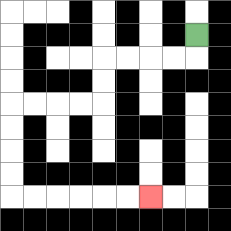{'start': '[8, 1]', 'end': '[6, 8]', 'path_directions': 'D,L,L,L,L,D,D,L,L,L,L,D,D,D,D,R,R,R,R,R,R', 'path_coordinates': '[[8, 1], [8, 2], [7, 2], [6, 2], [5, 2], [4, 2], [4, 3], [4, 4], [3, 4], [2, 4], [1, 4], [0, 4], [0, 5], [0, 6], [0, 7], [0, 8], [1, 8], [2, 8], [3, 8], [4, 8], [5, 8], [6, 8]]'}